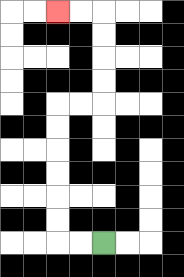{'start': '[4, 10]', 'end': '[2, 0]', 'path_directions': 'L,L,U,U,U,U,U,U,R,R,U,U,U,U,L,L', 'path_coordinates': '[[4, 10], [3, 10], [2, 10], [2, 9], [2, 8], [2, 7], [2, 6], [2, 5], [2, 4], [3, 4], [4, 4], [4, 3], [4, 2], [4, 1], [4, 0], [3, 0], [2, 0]]'}